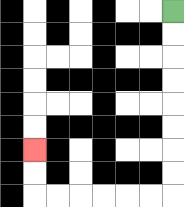{'start': '[7, 0]', 'end': '[1, 6]', 'path_directions': 'D,D,D,D,D,D,D,D,L,L,L,L,L,L,U,U', 'path_coordinates': '[[7, 0], [7, 1], [7, 2], [7, 3], [7, 4], [7, 5], [7, 6], [7, 7], [7, 8], [6, 8], [5, 8], [4, 8], [3, 8], [2, 8], [1, 8], [1, 7], [1, 6]]'}